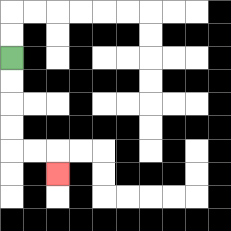{'start': '[0, 2]', 'end': '[2, 7]', 'path_directions': 'D,D,D,D,R,R,D', 'path_coordinates': '[[0, 2], [0, 3], [0, 4], [0, 5], [0, 6], [1, 6], [2, 6], [2, 7]]'}